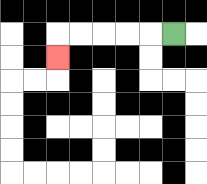{'start': '[7, 1]', 'end': '[2, 2]', 'path_directions': 'L,L,L,L,L,D', 'path_coordinates': '[[7, 1], [6, 1], [5, 1], [4, 1], [3, 1], [2, 1], [2, 2]]'}